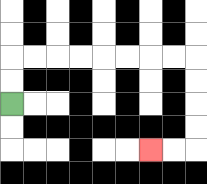{'start': '[0, 4]', 'end': '[6, 6]', 'path_directions': 'U,U,R,R,R,R,R,R,R,R,D,D,D,D,L,L', 'path_coordinates': '[[0, 4], [0, 3], [0, 2], [1, 2], [2, 2], [3, 2], [4, 2], [5, 2], [6, 2], [7, 2], [8, 2], [8, 3], [8, 4], [8, 5], [8, 6], [7, 6], [6, 6]]'}